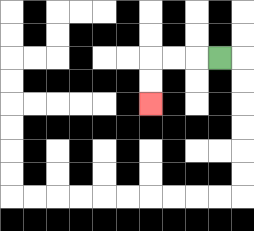{'start': '[9, 2]', 'end': '[6, 4]', 'path_directions': 'L,L,L,D,D', 'path_coordinates': '[[9, 2], [8, 2], [7, 2], [6, 2], [6, 3], [6, 4]]'}